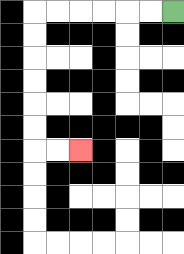{'start': '[7, 0]', 'end': '[3, 6]', 'path_directions': 'L,L,L,L,L,L,D,D,D,D,D,D,R,R', 'path_coordinates': '[[7, 0], [6, 0], [5, 0], [4, 0], [3, 0], [2, 0], [1, 0], [1, 1], [1, 2], [1, 3], [1, 4], [1, 5], [1, 6], [2, 6], [3, 6]]'}